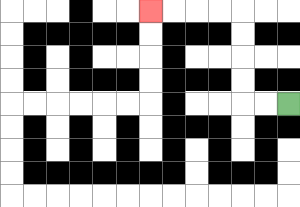{'start': '[12, 4]', 'end': '[6, 0]', 'path_directions': 'L,L,U,U,U,U,L,L,L,L', 'path_coordinates': '[[12, 4], [11, 4], [10, 4], [10, 3], [10, 2], [10, 1], [10, 0], [9, 0], [8, 0], [7, 0], [6, 0]]'}